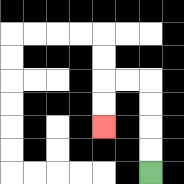{'start': '[6, 7]', 'end': '[4, 5]', 'path_directions': 'U,U,U,U,L,L,D,D', 'path_coordinates': '[[6, 7], [6, 6], [6, 5], [6, 4], [6, 3], [5, 3], [4, 3], [4, 4], [4, 5]]'}